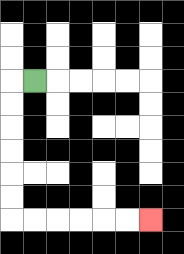{'start': '[1, 3]', 'end': '[6, 9]', 'path_directions': 'L,D,D,D,D,D,D,R,R,R,R,R,R', 'path_coordinates': '[[1, 3], [0, 3], [0, 4], [0, 5], [0, 6], [0, 7], [0, 8], [0, 9], [1, 9], [2, 9], [3, 9], [4, 9], [5, 9], [6, 9]]'}